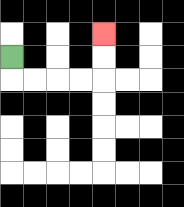{'start': '[0, 2]', 'end': '[4, 1]', 'path_directions': 'D,R,R,R,R,U,U', 'path_coordinates': '[[0, 2], [0, 3], [1, 3], [2, 3], [3, 3], [4, 3], [4, 2], [4, 1]]'}